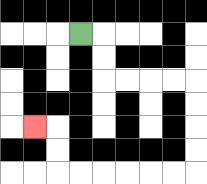{'start': '[3, 1]', 'end': '[1, 5]', 'path_directions': 'R,D,D,R,R,R,R,D,D,D,D,L,L,L,L,L,L,U,U,L', 'path_coordinates': '[[3, 1], [4, 1], [4, 2], [4, 3], [5, 3], [6, 3], [7, 3], [8, 3], [8, 4], [8, 5], [8, 6], [8, 7], [7, 7], [6, 7], [5, 7], [4, 7], [3, 7], [2, 7], [2, 6], [2, 5], [1, 5]]'}